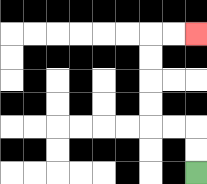{'start': '[8, 7]', 'end': '[8, 1]', 'path_directions': 'U,U,L,L,U,U,U,U,R,R', 'path_coordinates': '[[8, 7], [8, 6], [8, 5], [7, 5], [6, 5], [6, 4], [6, 3], [6, 2], [6, 1], [7, 1], [8, 1]]'}